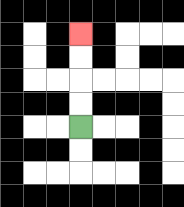{'start': '[3, 5]', 'end': '[3, 1]', 'path_directions': 'U,U,U,U', 'path_coordinates': '[[3, 5], [3, 4], [3, 3], [3, 2], [3, 1]]'}